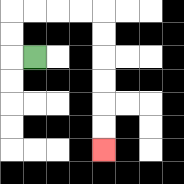{'start': '[1, 2]', 'end': '[4, 6]', 'path_directions': 'L,U,U,R,R,R,R,D,D,D,D,D,D', 'path_coordinates': '[[1, 2], [0, 2], [0, 1], [0, 0], [1, 0], [2, 0], [3, 0], [4, 0], [4, 1], [4, 2], [4, 3], [4, 4], [4, 5], [4, 6]]'}